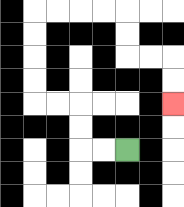{'start': '[5, 6]', 'end': '[7, 4]', 'path_directions': 'L,L,U,U,L,L,U,U,U,U,R,R,R,R,D,D,R,R,D,D', 'path_coordinates': '[[5, 6], [4, 6], [3, 6], [3, 5], [3, 4], [2, 4], [1, 4], [1, 3], [1, 2], [1, 1], [1, 0], [2, 0], [3, 0], [4, 0], [5, 0], [5, 1], [5, 2], [6, 2], [7, 2], [7, 3], [7, 4]]'}